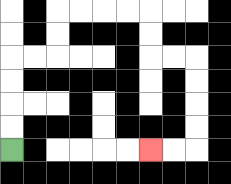{'start': '[0, 6]', 'end': '[6, 6]', 'path_directions': 'U,U,U,U,R,R,U,U,R,R,R,R,D,D,R,R,D,D,D,D,L,L', 'path_coordinates': '[[0, 6], [0, 5], [0, 4], [0, 3], [0, 2], [1, 2], [2, 2], [2, 1], [2, 0], [3, 0], [4, 0], [5, 0], [6, 0], [6, 1], [6, 2], [7, 2], [8, 2], [8, 3], [8, 4], [8, 5], [8, 6], [7, 6], [6, 6]]'}